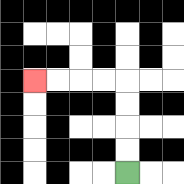{'start': '[5, 7]', 'end': '[1, 3]', 'path_directions': 'U,U,U,U,L,L,L,L', 'path_coordinates': '[[5, 7], [5, 6], [5, 5], [5, 4], [5, 3], [4, 3], [3, 3], [2, 3], [1, 3]]'}